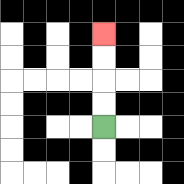{'start': '[4, 5]', 'end': '[4, 1]', 'path_directions': 'U,U,U,U', 'path_coordinates': '[[4, 5], [4, 4], [4, 3], [4, 2], [4, 1]]'}